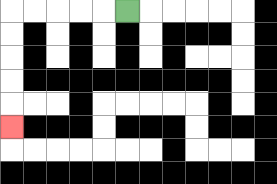{'start': '[5, 0]', 'end': '[0, 5]', 'path_directions': 'L,L,L,L,L,D,D,D,D,D', 'path_coordinates': '[[5, 0], [4, 0], [3, 0], [2, 0], [1, 0], [0, 0], [0, 1], [0, 2], [0, 3], [0, 4], [0, 5]]'}